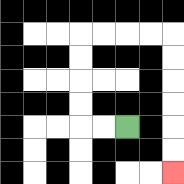{'start': '[5, 5]', 'end': '[7, 7]', 'path_directions': 'L,L,U,U,U,U,R,R,R,R,D,D,D,D,D,D', 'path_coordinates': '[[5, 5], [4, 5], [3, 5], [3, 4], [3, 3], [3, 2], [3, 1], [4, 1], [5, 1], [6, 1], [7, 1], [7, 2], [7, 3], [7, 4], [7, 5], [7, 6], [7, 7]]'}